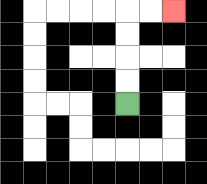{'start': '[5, 4]', 'end': '[7, 0]', 'path_directions': 'U,U,U,U,R,R', 'path_coordinates': '[[5, 4], [5, 3], [5, 2], [5, 1], [5, 0], [6, 0], [7, 0]]'}